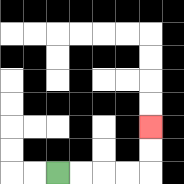{'start': '[2, 7]', 'end': '[6, 5]', 'path_directions': 'R,R,R,R,U,U', 'path_coordinates': '[[2, 7], [3, 7], [4, 7], [5, 7], [6, 7], [6, 6], [6, 5]]'}